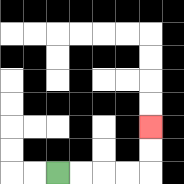{'start': '[2, 7]', 'end': '[6, 5]', 'path_directions': 'R,R,R,R,U,U', 'path_coordinates': '[[2, 7], [3, 7], [4, 7], [5, 7], [6, 7], [6, 6], [6, 5]]'}